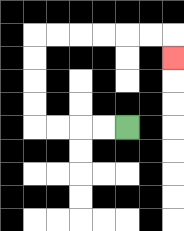{'start': '[5, 5]', 'end': '[7, 2]', 'path_directions': 'L,L,L,L,U,U,U,U,R,R,R,R,R,R,D', 'path_coordinates': '[[5, 5], [4, 5], [3, 5], [2, 5], [1, 5], [1, 4], [1, 3], [1, 2], [1, 1], [2, 1], [3, 1], [4, 1], [5, 1], [6, 1], [7, 1], [7, 2]]'}